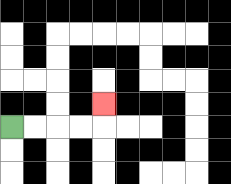{'start': '[0, 5]', 'end': '[4, 4]', 'path_directions': 'R,R,R,R,U', 'path_coordinates': '[[0, 5], [1, 5], [2, 5], [3, 5], [4, 5], [4, 4]]'}